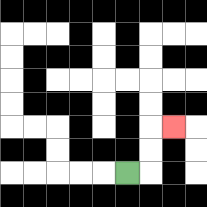{'start': '[5, 7]', 'end': '[7, 5]', 'path_directions': 'R,U,U,R', 'path_coordinates': '[[5, 7], [6, 7], [6, 6], [6, 5], [7, 5]]'}